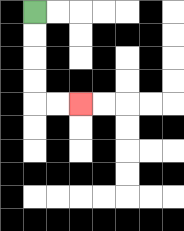{'start': '[1, 0]', 'end': '[3, 4]', 'path_directions': 'D,D,D,D,R,R', 'path_coordinates': '[[1, 0], [1, 1], [1, 2], [1, 3], [1, 4], [2, 4], [3, 4]]'}